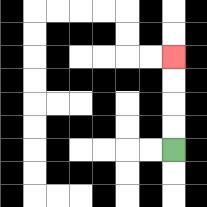{'start': '[7, 6]', 'end': '[7, 2]', 'path_directions': 'U,U,U,U', 'path_coordinates': '[[7, 6], [7, 5], [7, 4], [7, 3], [7, 2]]'}